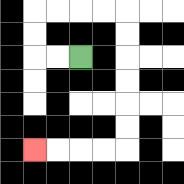{'start': '[3, 2]', 'end': '[1, 6]', 'path_directions': 'L,L,U,U,R,R,R,R,D,D,D,D,D,D,L,L,L,L', 'path_coordinates': '[[3, 2], [2, 2], [1, 2], [1, 1], [1, 0], [2, 0], [3, 0], [4, 0], [5, 0], [5, 1], [5, 2], [5, 3], [5, 4], [5, 5], [5, 6], [4, 6], [3, 6], [2, 6], [1, 6]]'}